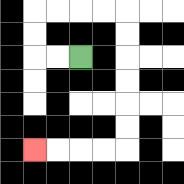{'start': '[3, 2]', 'end': '[1, 6]', 'path_directions': 'L,L,U,U,R,R,R,R,D,D,D,D,D,D,L,L,L,L', 'path_coordinates': '[[3, 2], [2, 2], [1, 2], [1, 1], [1, 0], [2, 0], [3, 0], [4, 0], [5, 0], [5, 1], [5, 2], [5, 3], [5, 4], [5, 5], [5, 6], [4, 6], [3, 6], [2, 6], [1, 6]]'}